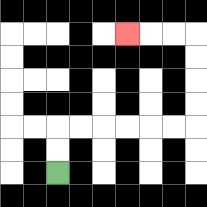{'start': '[2, 7]', 'end': '[5, 1]', 'path_directions': 'U,U,R,R,R,R,R,R,U,U,U,U,L,L,L', 'path_coordinates': '[[2, 7], [2, 6], [2, 5], [3, 5], [4, 5], [5, 5], [6, 5], [7, 5], [8, 5], [8, 4], [8, 3], [8, 2], [8, 1], [7, 1], [6, 1], [5, 1]]'}